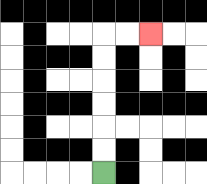{'start': '[4, 7]', 'end': '[6, 1]', 'path_directions': 'U,U,U,U,U,U,R,R', 'path_coordinates': '[[4, 7], [4, 6], [4, 5], [4, 4], [4, 3], [4, 2], [4, 1], [5, 1], [6, 1]]'}